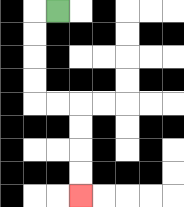{'start': '[2, 0]', 'end': '[3, 8]', 'path_directions': 'L,D,D,D,D,R,R,D,D,D,D', 'path_coordinates': '[[2, 0], [1, 0], [1, 1], [1, 2], [1, 3], [1, 4], [2, 4], [3, 4], [3, 5], [3, 6], [3, 7], [3, 8]]'}